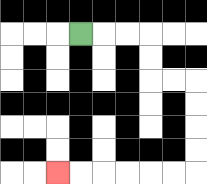{'start': '[3, 1]', 'end': '[2, 7]', 'path_directions': 'R,R,R,D,D,R,R,D,D,D,D,L,L,L,L,L,L', 'path_coordinates': '[[3, 1], [4, 1], [5, 1], [6, 1], [6, 2], [6, 3], [7, 3], [8, 3], [8, 4], [8, 5], [8, 6], [8, 7], [7, 7], [6, 7], [5, 7], [4, 7], [3, 7], [2, 7]]'}